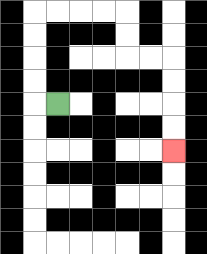{'start': '[2, 4]', 'end': '[7, 6]', 'path_directions': 'L,U,U,U,U,R,R,R,R,D,D,R,R,D,D,D,D', 'path_coordinates': '[[2, 4], [1, 4], [1, 3], [1, 2], [1, 1], [1, 0], [2, 0], [3, 0], [4, 0], [5, 0], [5, 1], [5, 2], [6, 2], [7, 2], [7, 3], [7, 4], [7, 5], [7, 6]]'}